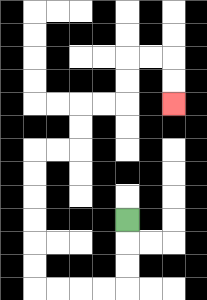{'start': '[5, 9]', 'end': '[7, 4]', 'path_directions': 'D,D,D,L,L,L,L,U,U,U,U,U,U,R,R,U,U,R,R,U,U,R,R,D,D', 'path_coordinates': '[[5, 9], [5, 10], [5, 11], [5, 12], [4, 12], [3, 12], [2, 12], [1, 12], [1, 11], [1, 10], [1, 9], [1, 8], [1, 7], [1, 6], [2, 6], [3, 6], [3, 5], [3, 4], [4, 4], [5, 4], [5, 3], [5, 2], [6, 2], [7, 2], [7, 3], [7, 4]]'}